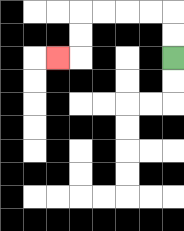{'start': '[7, 2]', 'end': '[2, 2]', 'path_directions': 'U,U,L,L,L,L,D,D,L', 'path_coordinates': '[[7, 2], [7, 1], [7, 0], [6, 0], [5, 0], [4, 0], [3, 0], [3, 1], [3, 2], [2, 2]]'}